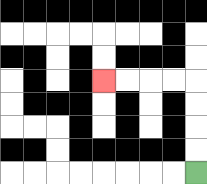{'start': '[8, 7]', 'end': '[4, 3]', 'path_directions': 'U,U,U,U,L,L,L,L', 'path_coordinates': '[[8, 7], [8, 6], [8, 5], [8, 4], [8, 3], [7, 3], [6, 3], [5, 3], [4, 3]]'}